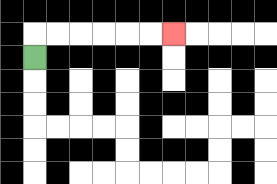{'start': '[1, 2]', 'end': '[7, 1]', 'path_directions': 'U,R,R,R,R,R,R', 'path_coordinates': '[[1, 2], [1, 1], [2, 1], [3, 1], [4, 1], [5, 1], [6, 1], [7, 1]]'}